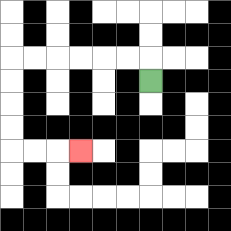{'start': '[6, 3]', 'end': '[3, 6]', 'path_directions': 'U,L,L,L,L,L,L,D,D,D,D,R,R,R', 'path_coordinates': '[[6, 3], [6, 2], [5, 2], [4, 2], [3, 2], [2, 2], [1, 2], [0, 2], [0, 3], [0, 4], [0, 5], [0, 6], [1, 6], [2, 6], [3, 6]]'}